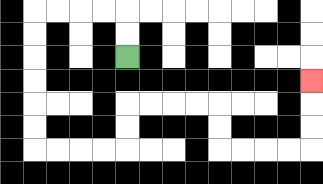{'start': '[5, 2]', 'end': '[13, 3]', 'path_directions': 'U,U,L,L,L,L,D,D,D,D,D,D,R,R,R,R,U,U,R,R,R,R,D,D,R,R,R,R,U,U,U', 'path_coordinates': '[[5, 2], [5, 1], [5, 0], [4, 0], [3, 0], [2, 0], [1, 0], [1, 1], [1, 2], [1, 3], [1, 4], [1, 5], [1, 6], [2, 6], [3, 6], [4, 6], [5, 6], [5, 5], [5, 4], [6, 4], [7, 4], [8, 4], [9, 4], [9, 5], [9, 6], [10, 6], [11, 6], [12, 6], [13, 6], [13, 5], [13, 4], [13, 3]]'}